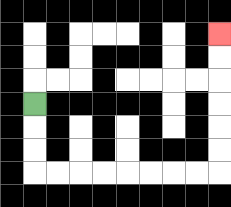{'start': '[1, 4]', 'end': '[9, 1]', 'path_directions': 'D,D,D,R,R,R,R,R,R,R,R,U,U,U,U,U,U', 'path_coordinates': '[[1, 4], [1, 5], [1, 6], [1, 7], [2, 7], [3, 7], [4, 7], [5, 7], [6, 7], [7, 7], [8, 7], [9, 7], [9, 6], [9, 5], [9, 4], [9, 3], [9, 2], [9, 1]]'}